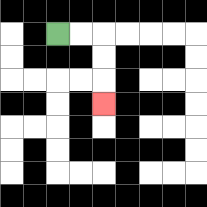{'start': '[2, 1]', 'end': '[4, 4]', 'path_directions': 'R,R,D,D,D', 'path_coordinates': '[[2, 1], [3, 1], [4, 1], [4, 2], [4, 3], [4, 4]]'}